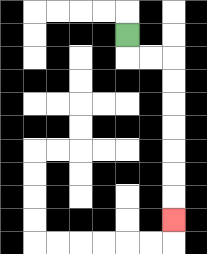{'start': '[5, 1]', 'end': '[7, 9]', 'path_directions': 'D,R,R,D,D,D,D,D,D,D', 'path_coordinates': '[[5, 1], [5, 2], [6, 2], [7, 2], [7, 3], [7, 4], [7, 5], [7, 6], [7, 7], [7, 8], [7, 9]]'}